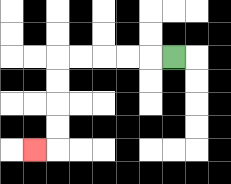{'start': '[7, 2]', 'end': '[1, 6]', 'path_directions': 'L,L,L,L,L,D,D,D,D,L', 'path_coordinates': '[[7, 2], [6, 2], [5, 2], [4, 2], [3, 2], [2, 2], [2, 3], [2, 4], [2, 5], [2, 6], [1, 6]]'}